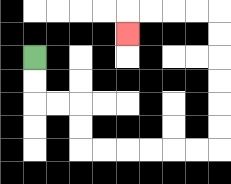{'start': '[1, 2]', 'end': '[5, 1]', 'path_directions': 'D,D,R,R,D,D,R,R,R,R,R,R,U,U,U,U,U,U,L,L,L,L,D', 'path_coordinates': '[[1, 2], [1, 3], [1, 4], [2, 4], [3, 4], [3, 5], [3, 6], [4, 6], [5, 6], [6, 6], [7, 6], [8, 6], [9, 6], [9, 5], [9, 4], [9, 3], [9, 2], [9, 1], [9, 0], [8, 0], [7, 0], [6, 0], [5, 0], [5, 1]]'}